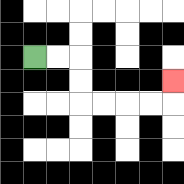{'start': '[1, 2]', 'end': '[7, 3]', 'path_directions': 'R,R,D,D,R,R,R,R,U', 'path_coordinates': '[[1, 2], [2, 2], [3, 2], [3, 3], [3, 4], [4, 4], [5, 4], [6, 4], [7, 4], [7, 3]]'}